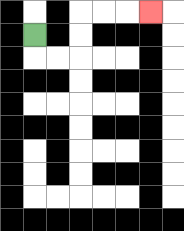{'start': '[1, 1]', 'end': '[6, 0]', 'path_directions': 'D,R,R,U,U,R,R,R', 'path_coordinates': '[[1, 1], [1, 2], [2, 2], [3, 2], [3, 1], [3, 0], [4, 0], [5, 0], [6, 0]]'}